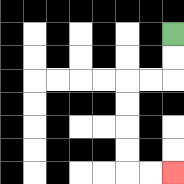{'start': '[7, 1]', 'end': '[7, 7]', 'path_directions': 'D,D,L,L,D,D,D,D,R,R', 'path_coordinates': '[[7, 1], [7, 2], [7, 3], [6, 3], [5, 3], [5, 4], [5, 5], [5, 6], [5, 7], [6, 7], [7, 7]]'}